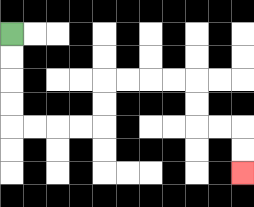{'start': '[0, 1]', 'end': '[10, 7]', 'path_directions': 'D,D,D,D,R,R,R,R,U,U,R,R,R,R,D,D,R,R,D,D', 'path_coordinates': '[[0, 1], [0, 2], [0, 3], [0, 4], [0, 5], [1, 5], [2, 5], [3, 5], [4, 5], [4, 4], [4, 3], [5, 3], [6, 3], [7, 3], [8, 3], [8, 4], [8, 5], [9, 5], [10, 5], [10, 6], [10, 7]]'}